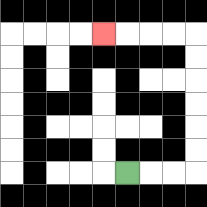{'start': '[5, 7]', 'end': '[4, 1]', 'path_directions': 'R,R,R,U,U,U,U,U,U,L,L,L,L', 'path_coordinates': '[[5, 7], [6, 7], [7, 7], [8, 7], [8, 6], [8, 5], [8, 4], [8, 3], [8, 2], [8, 1], [7, 1], [6, 1], [5, 1], [4, 1]]'}